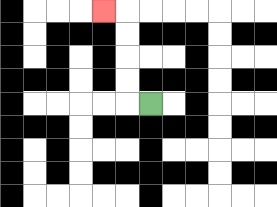{'start': '[6, 4]', 'end': '[4, 0]', 'path_directions': 'L,U,U,U,U,L', 'path_coordinates': '[[6, 4], [5, 4], [5, 3], [5, 2], [5, 1], [5, 0], [4, 0]]'}